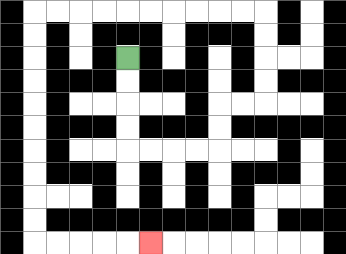{'start': '[5, 2]', 'end': '[6, 10]', 'path_directions': 'D,D,D,D,R,R,R,R,U,U,R,R,U,U,U,U,L,L,L,L,L,L,L,L,L,L,D,D,D,D,D,D,D,D,D,D,R,R,R,R,R', 'path_coordinates': '[[5, 2], [5, 3], [5, 4], [5, 5], [5, 6], [6, 6], [7, 6], [8, 6], [9, 6], [9, 5], [9, 4], [10, 4], [11, 4], [11, 3], [11, 2], [11, 1], [11, 0], [10, 0], [9, 0], [8, 0], [7, 0], [6, 0], [5, 0], [4, 0], [3, 0], [2, 0], [1, 0], [1, 1], [1, 2], [1, 3], [1, 4], [1, 5], [1, 6], [1, 7], [1, 8], [1, 9], [1, 10], [2, 10], [3, 10], [4, 10], [5, 10], [6, 10]]'}